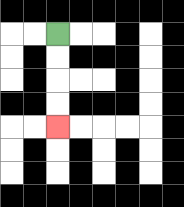{'start': '[2, 1]', 'end': '[2, 5]', 'path_directions': 'D,D,D,D', 'path_coordinates': '[[2, 1], [2, 2], [2, 3], [2, 4], [2, 5]]'}